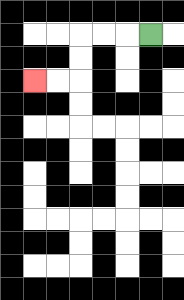{'start': '[6, 1]', 'end': '[1, 3]', 'path_directions': 'L,L,L,D,D,L,L', 'path_coordinates': '[[6, 1], [5, 1], [4, 1], [3, 1], [3, 2], [3, 3], [2, 3], [1, 3]]'}